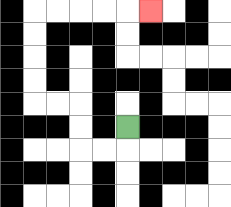{'start': '[5, 5]', 'end': '[6, 0]', 'path_directions': 'D,L,L,U,U,L,L,U,U,U,U,R,R,R,R,R', 'path_coordinates': '[[5, 5], [5, 6], [4, 6], [3, 6], [3, 5], [3, 4], [2, 4], [1, 4], [1, 3], [1, 2], [1, 1], [1, 0], [2, 0], [3, 0], [4, 0], [5, 0], [6, 0]]'}